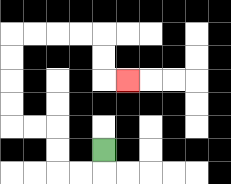{'start': '[4, 6]', 'end': '[5, 3]', 'path_directions': 'D,L,L,U,U,L,L,U,U,U,U,R,R,R,R,D,D,R', 'path_coordinates': '[[4, 6], [4, 7], [3, 7], [2, 7], [2, 6], [2, 5], [1, 5], [0, 5], [0, 4], [0, 3], [0, 2], [0, 1], [1, 1], [2, 1], [3, 1], [4, 1], [4, 2], [4, 3], [5, 3]]'}